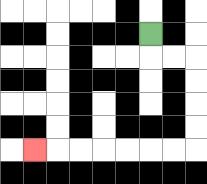{'start': '[6, 1]', 'end': '[1, 6]', 'path_directions': 'D,R,R,D,D,D,D,L,L,L,L,L,L,L', 'path_coordinates': '[[6, 1], [6, 2], [7, 2], [8, 2], [8, 3], [8, 4], [8, 5], [8, 6], [7, 6], [6, 6], [5, 6], [4, 6], [3, 6], [2, 6], [1, 6]]'}